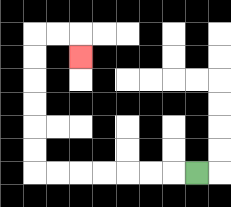{'start': '[8, 7]', 'end': '[3, 2]', 'path_directions': 'L,L,L,L,L,L,L,U,U,U,U,U,U,R,R,D', 'path_coordinates': '[[8, 7], [7, 7], [6, 7], [5, 7], [4, 7], [3, 7], [2, 7], [1, 7], [1, 6], [1, 5], [1, 4], [1, 3], [1, 2], [1, 1], [2, 1], [3, 1], [3, 2]]'}